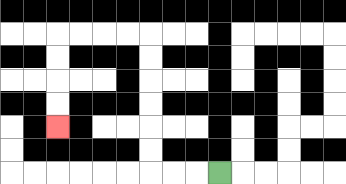{'start': '[9, 7]', 'end': '[2, 5]', 'path_directions': 'L,L,L,U,U,U,U,U,U,L,L,L,L,D,D,D,D', 'path_coordinates': '[[9, 7], [8, 7], [7, 7], [6, 7], [6, 6], [6, 5], [6, 4], [6, 3], [6, 2], [6, 1], [5, 1], [4, 1], [3, 1], [2, 1], [2, 2], [2, 3], [2, 4], [2, 5]]'}